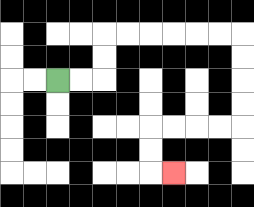{'start': '[2, 3]', 'end': '[7, 7]', 'path_directions': 'R,R,U,U,R,R,R,R,R,R,D,D,D,D,L,L,L,L,D,D,R', 'path_coordinates': '[[2, 3], [3, 3], [4, 3], [4, 2], [4, 1], [5, 1], [6, 1], [7, 1], [8, 1], [9, 1], [10, 1], [10, 2], [10, 3], [10, 4], [10, 5], [9, 5], [8, 5], [7, 5], [6, 5], [6, 6], [6, 7], [7, 7]]'}